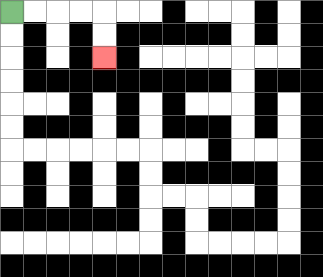{'start': '[0, 0]', 'end': '[4, 2]', 'path_directions': 'R,R,R,R,D,D', 'path_coordinates': '[[0, 0], [1, 0], [2, 0], [3, 0], [4, 0], [4, 1], [4, 2]]'}